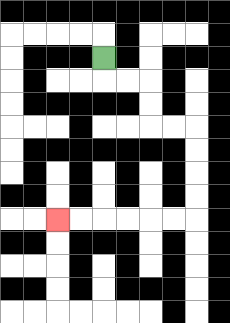{'start': '[4, 2]', 'end': '[2, 9]', 'path_directions': 'D,R,R,D,D,R,R,D,D,D,D,L,L,L,L,L,L', 'path_coordinates': '[[4, 2], [4, 3], [5, 3], [6, 3], [6, 4], [6, 5], [7, 5], [8, 5], [8, 6], [8, 7], [8, 8], [8, 9], [7, 9], [6, 9], [5, 9], [4, 9], [3, 9], [2, 9]]'}